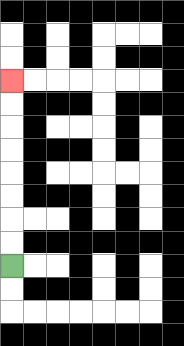{'start': '[0, 11]', 'end': '[0, 3]', 'path_directions': 'U,U,U,U,U,U,U,U', 'path_coordinates': '[[0, 11], [0, 10], [0, 9], [0, 8], [0, 7], [0, 6], [0, 5], [0, 4], [0, 3]]'}